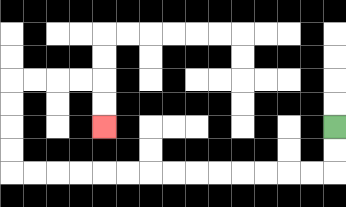{'start': '[14, 5]', 'end': '[4, 5]', 'path_directions': 'D,D,L,L,L,L,L,L,L,L,L,L,L,L,L,L,U,U,U,U,R,R,R,R,D,D', 'path_coordinates': '[[14, 5], [14, 6], [14, 7], [13, 7], [12, 7], [11, 7], [10, 7], [9, 7], [8, 7], [7, 7], [6, 7], [5, 7], [4, 7], [3, 7], [2, 7], [1, 7], [0, 7], [0, 6], [0, 5], [0, 4], [0, 3], [1, 3], [2, 3], [3, 3], [4, 3], [4, 4], [4, 5]]'}